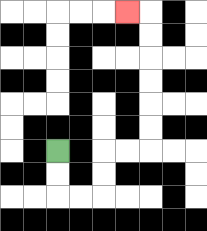{'start': '[2, 6]', 'end': '[5, 0]', 'path_directions': 'D,D,R,R,U,U,R,R,U,U,U,U,U,U,L', 'path_coordinates': '[[2, 6], [2, 7], [2, 8], [3, 8], [4, 8], [4, 7], [4, 6], [5, 6], [6, 6], [6, 5], [6, 4], [6, 3], [6, 2], [6, 1], [6, 0], [5, 0]]'}